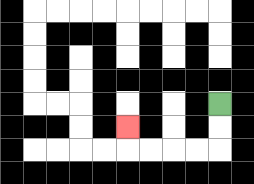{'start': '[9, 4]', 'end': '[5, 5]', 'path_directions': 'D,D,L,L,L,L,U', 'path_coordinates': '[[9, 4], [9, 5], [9, 6], [8, 6], [7, 6], [6, 6], [5, 6], [5, 5]]'}